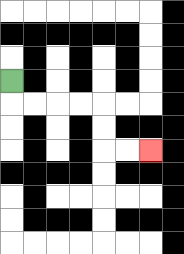{'start': '[0, 3]', 'end': '[6, 6]', 'path_directions': 'D,R,R,R,R,D,D,R,R', 'path_coordinates': '[[0, 3], [0, 4], [1, 4], [2, 4], [3, 4], [4, 4], [4, 5], [4, 6], [5, 6], [6, 6]]'}